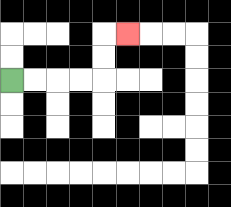{'start': '[0, 3]', 'end': '[5, 1]', 'path_directions': 'R,R,R,R,U,U,R', 'path_coordinates': '[[0, 3], [1, 3], [2, 3], [3, 3], [4, 3], [4, 2], [4, 1], [5, 1]]'}